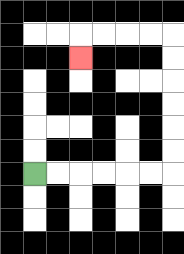{'start': '[1, 7]', 'end': '[3, 2]', 'path_directions': 'R,R,R,R,R,R,U,U,U,U,U,U,L,L,L,L,D', 'path_coordinates': '[[1, 7], [2, 7], [3, 7], [4, 7], [5, 7], [6, 7], [7, 7], [7, 6], [7, 5], [7, 4], [7, 3], [7, 2], [7, 1], [6, 1], [5, 1], [4, 1], [3, 1], [3, 2]]'}